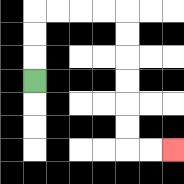{'start': '[1, 3]', 'end': '[7, 6]', 'path_directions': 'U,U,U,R,R,R,R,D,D,D,D,D,D,R,R', 'path_coordinates': '[[1, 3], [1, 2], [1, 1], [1, 0], [2, 0], [3, 0], [4, 0], [5, 0], [5, 1], [5, 2], [5, 3], [5, 4], [5, 5], [5, 6], [6, 6], [7, 6]]'}